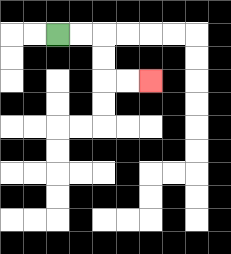{'start': '[2, 1]', 'end': '[6, 3]', 'path_directions': 'R,R,D,D,R,R', 'path_coordinates': '[[2, 1], [3, 1], [4, 1], [4, 2], [4, 3], [5, 3], [6, 3]]'}